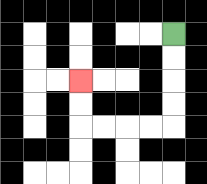{'start': '[7, 1]', 'end': '[3, 3]', 'path_directions': 'D,D,D,D,L,L,L,L,U,U', 'path_coordinates': '[[7, 1], [7, 2], [7, 3], [7, 4], [7, 5], [6, 5], [5, 5], [4, 5], [3, 5], [3, 4], [3, 3]]'}